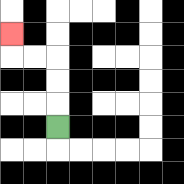{'start': '[2, 5]', 'end': '[0, 1]', 'path_directions': 'U,U,U,L,L,U', 'path_coordinates': '[[2, 5], [2, 4], [2, 3], [2, 2], [1, 2], [0, 2], [0, 1]]'}